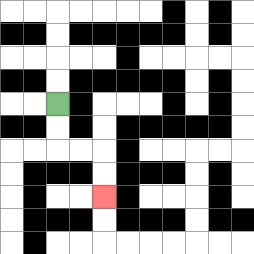{'start': '[2, 4]', 'end': '[4, 8]', 'path_directions': 'D,D,R,R,D,D', 'path_coordinates': '[[2, 4], [2, 5], [2, 6], [3, 6], [4, 6], [4, 7], [4, 8]]'}